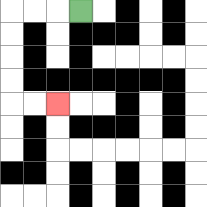{'start': '[3, 0]', 'end': '[2, 4]', 'path_directions': 'L,L,L,D,D,D,D,R,R', 'path_coordinates': '[[3, 0], [2, 0], [1, 0], [0, 0], [0, 1], [0, 2], [0, 3], [0, 4], [1, 4], [2, 4]]'}